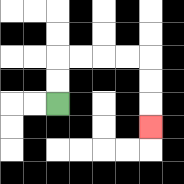{'start': '[2, 4]', 'end': '[6, 5]', 'path_directions': 'U,U,R,R,R,R,D,D,D', 'path_coordinates': '[[2, 4], [2, 3], [2, 2], [3, 2], [4, 2], [5, 2], [6, 2], [6, 3], [6, 4], [6, 5]]'}